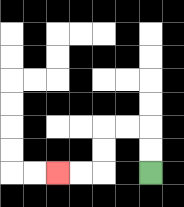{'start': '[6, 7]', 'end': '[2, 7]', 'path_directions': 'U,U,L,L,D,D,L,L', 'path_coordinates': '[[6, 7], [6, 6], [6, 5], [5, 5], [4, 5], [4, 6], [4, 7], [3, 7], [2, 7]]'}